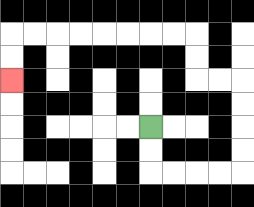{'start': '[6, 5]', 'end': '[0, 3]', 'path_directions': 'D,D,R,R,R,R,U,U,U,U,L,L,U,U,L,L,L,L,L,L,L,L,D,D', 'path_coordinates': '[[6, 5], [6, 6], [6, 7], [7, 7], [8, 7], [9, 7], [10, 7], [10, 6], [10, 5], [10, 4], [10, 3], [9, 3], [8, 3], [8, 2], [8, 1], [7, 1], [6, 1], [5, 1], [4, 1], [3, 1], [2, 1], [1, 1], [0, 1], [0, 2], [0, 3]]'}